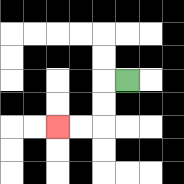{'start': '[5, 3]', 'end': '[2, 5]', 'path_directions': 'L,D,D,L,L', 'path_coordinates': '[[5, 3], [4, 3], [4, 4], [4, 5], [3, 5], [2, 5]]'}